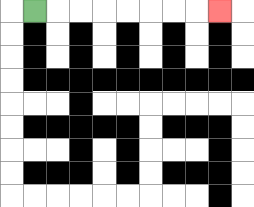{'start': '[1, 0]', 'end': '[9, 0]', 'path_directions': 'R,R,R,R,R,R,R,R', 'path_coordinates': '[[1, 0], [2, 0], [3, 0], [4, 0], [5, 0], [6, 0], [7, 0], [8, 0], [9, 0]]'}